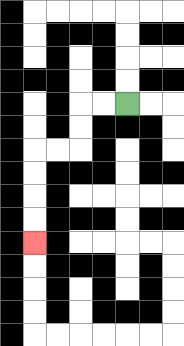{'start': '[5, 4]', 'end': '[1, 10]', 'path_directions': 'L,L,D,D,L,L,D,D,D,D', 'path_coordinates': '[[5, 4], [4, 4], [3, 4], [3, 5], [3, 6], [2, 6], [1, 6], [1, 7], [1, 8], [1, 9], [1, 10]]'}